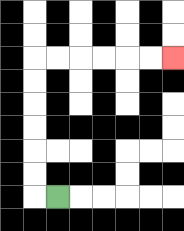{'start': '[2, 8]', 'end': '[7, 2]', 'path_directions': 'L,U,U,U,U,U,U,R,R,R,R,R,R', 'path_coordinates': '[[2, 8], [1, 8], [1, 7], [1, 6], [1, 5], [1, 4], [1, 3], [1, 2], [2, 2], [3, 2], [4, 2], [5, 2], [6, 2], [7, 2]]'}